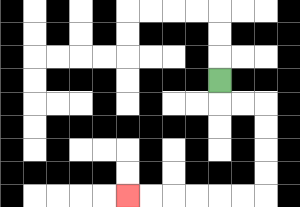{'start': '[9, 3]', 'end': '[5, 8]', 'path_directions': 'D,R,R,D,D,D,D,L,L,L,L,L,L', 'path_coordinates': '[[9, 3], [9, 4], [10, 4], [11, 4], [11, 5], [11, 6], [11, 7], [11, 8], [10, 8], [9, 8], [8, 8], [7, 8], [6, 8], [5, 8]]'}